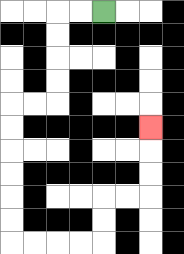{'start': '[4, 0]', 'end': '[6, 5]', 'path_directions': 'L,L,D,D,D,D,L,L,D,D,D,D,D,D,R,R,R,R,U,U,R,R,U,U,U', 'path_coordinates': '[[4, 0], [3, 0], [2, 0], [2, 1], [2, 2], [2, 3], [2, 4], [1, 4], [0, 4], [0, 5], [0, 6], [0, 7], [0, 8], [0, 9], [0, 10], [1, 10], [2, 10], [3, 10], [4, 10], [4, 9], [4, 8], [5, 8], [6, 8], [6, 7], [6, 6], [6, 5]]'}